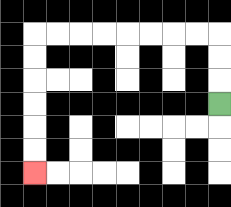{'start': '[9, 4]', 'end': '[1, 7]', 'path_directions': 'U,U,U,L,L,L,L,L,L,L,L,D,D,D,D,D,D', 'path_coordinates': '[[9, 4], [9, 3], [9, 2], [9, 1], [8, 1], [7, 1], [6, 1], [5, 1], [4, 1], [3, 1], [2, 1], [1, 1], [1, 2], [1, 3], [1, 4], [1, 5], [1, 6], [1, 7]]'}